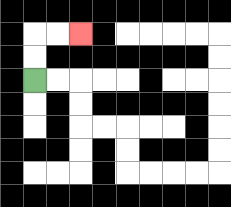{'start': '[1, 3]', 'end': '[3, 1]', 'path_directions': 'U,U,R,R', 'path_coordinates': '[[1, 3], [1, 2], [1, 1], [2, 1], [3, 1]]'}